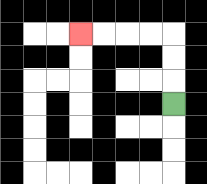{'start': '[7, 4]', 'end': '[3, 1]', 'path_directions': 'U,U,U,L,L,L,L', 'path_coordinates': '[[7, 4], [7, 3], [7, 2], [7, 1], [6, 1], [5, 1], [4, 1], [3, 1]]'}